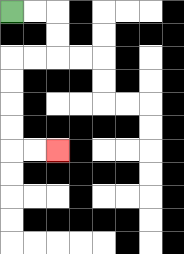{'start': '[0, 0]', 'end': '[2, 6]', 'path_directions': 'R,R,D,D,L,L,D,D,D,D,R,R', 'path_coordinates': '[[0, 0], [1, 0], [2, 0], [2, 1], [2, 2], [1, 2], [0, 2], [0, 3], [0, 4], [0, 5], [0, 6], [1, 6], [2, 6]]'}